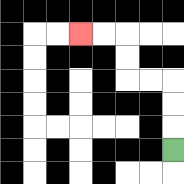{'start': '[7, 6]', 'end': '[3, 1]', 'path_directions': 'U,U,U,L,L,U,U,L,L', 'path_coordinates': '[[7, 6], [7, 5], [7, 4], [7, 3], [6, 3], [5, 3], [5, 2], [5, 1], [4, 1], [3, 1]]'}